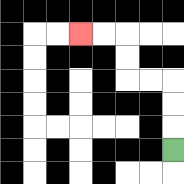{'start': '[7, 6]', 'end': '[3, 1]', 'path_directions': 'U,U,U,L,L,U,U,L,L', 'path_coordinates': '[[7, 6], [7, 5], [7, 4], [7, 3], [6, 3], [5, 3], [5, 2], [5, 1], [4, 1], [3, 1]]'}